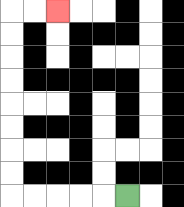{'start': '[5, 8]', 'end': '[2, 0]', 'path_directions': 'L,L,L,L,L,U,U,U,U,U,U,U,U,R,R', 'path_coordinates': '[[5, 8], [4, 8], [3, 8], [2, 8], [1, 8], [0, 8], [0, 7], [0, 6], [0, 5], [0, 4], [0, 3], [0, 2], [0, 1], [0, 0], [1, 0], [2, 0]]'}